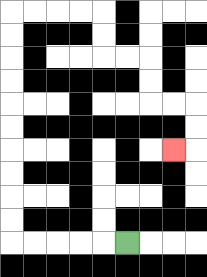{'start': '[5, 10]', 'end': '[7, 6]', 'path_directions': 'L,L,L,L,L,U,U,U,U,U,U,U,U,U,U,R,R,R,R,D,D,R,R,D,D,R,R,D,D,L', 'path_coordinates': '[[5, 10], [4, 10], [3, 10], [2, 10], [1, 10], [0, 10], [0, 9], [0, 8], [0, 7], [0, 6], [0, 5], [0, 4], [0, 3], [0, 2], [0, 1], [0, 0], [1, 0], [2, 0], [3, 0], [4, 0], [4, 1], [4, 2], [5, 2], [6, 2], [6, 3], [6, 4], [7, 4], [8, 4], [8, 5], [8, 6], [7, 6]]'}